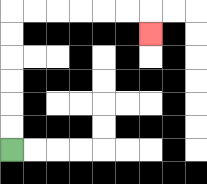{'start': '[0, 6]', 'end': '[6, 1]', 'path_directions': 'U,U,U,U,U,U,R,R,R,R,R,R,D', 'path_coordinates': '[[0, 6], [0, 5], [0, 4], [0, 3], [0, 2], [0, 1], [0, 0], [1, 0], [2, 0], [3, 0], [4, 0], [5, 0], [6, 0], [6, 1]]'}